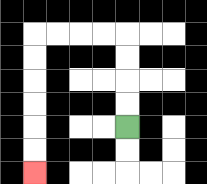{'start': '[5, 5]', 'end': '[1, 7]', 'path_directions': 'U,U,U,U,L,L,L,L,D,D,D,D,D,D', 'path_coordinates': '[[5, 5], [5, 4], [5, 3], [5, 2], [5, 1], [4, 1], [3, 1], [2, 1], [1, 1], [1, 2], [1, 3], [1, 4], [1, 5], [1, 6], [1, 7]]'}